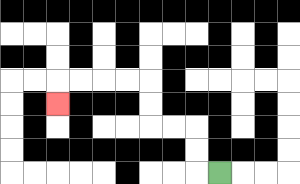{'start': '[9, 7]', 'end': '[2, 4]', 'path_directions': 'L,U,U,L,L,U,U,L,L,L,L,D', 'path_coordinates': '[[9, 7], [8, 7], [8, 6], [8, 5], [7, 5], [6, 5], [6, 4], [6, 3], [5, 3], [4, 3], [3, 3], [2, 3], [2, 4]]'}